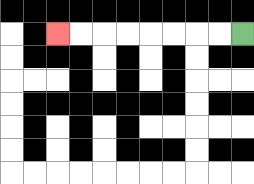{'start': '[10, 1]', 'end': '[2, 1]', 'path_directions': 'L,L,L,L,L,L,L,L', 'path_coordinates': '[[10, 1], [9, 1], [8, 1], [7, 1], [6, 1], [5, 1], [4, 1], [3, 1], [2, 1]]'}